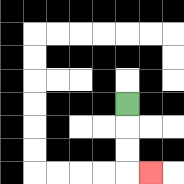{'start': '[5, 4]', 'end': '[6, 7]', 'path_directions': 'D,D,D,R', 'path_coordinates': '[[5, 4], [5, 5], [5, 6], [5, 7], [6, 7]]'}